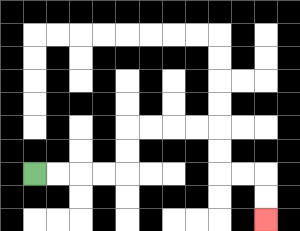{'start': '[1, 7]', 'end': '[11, 9]', 'path_directions': 'R,R,R,R,U,U,R,R,R,R,D,D,R,R,D,D', 'path_coordinates': '[[1, 7], [2, 7], [3, 7], [4, 7], [5, 7], [5, 6], [5, 5], [6, 5], [7, 5], [8, 5], [9, 5], [9, 6], [9, 7], [10, 7], [11, 7], [11, 8], [11, 9]]'}